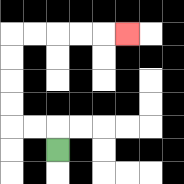{'start': '[2, 6]', 'end': '[5, 1]', 'path_directions': 'U,L,L,U,U,U,U,R,R,R,R,R', 'path_coordinates': '[[2, 6], [2, 5], [1, 5], [0, 5], [0, 4], [0, 3], [0, 2], [0, 1], [1, 1], [2, 1], [3, 1], [4, 1], [5, 1]]'}